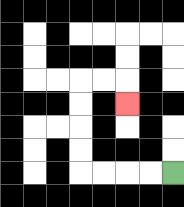{'start': '[7, 7]', 'end': '[5, 4]', 'path_directions': 'L,L,L,L,U,U,U,U,R,R,D', 'path_coordinates': '[[7, 7], [6, 7], [5, 7], [4, 7], [3, 7], [3, 6], [3, 5], [3, 4], [3, 3], [4, 3], [5, 3], [5, 4]]'}